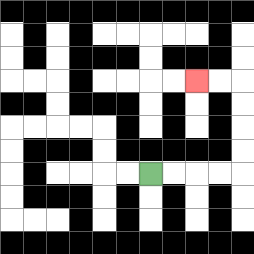{'start': '[6, 7]', 'end': '[8, 3]', 'path_directions': 'R,R,R,R,U,U,U,U,L,L', 'path_coordinates': '[[6, 7], [7, 7], [8, 7], [9, 7], [10, 7], [10, 6], [10, 5], [10, 4], [10, 3], [9, 3], [8, 3]]'}